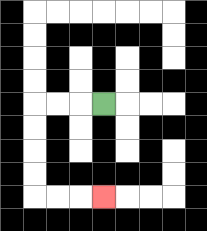{'start': '[4, 4]', 'end': '[4, 8]', 'path_directions': 'L,L,L,D,D,D,D,R,R,R', 'path_coordinates': '[[4, 4], [3, 4], [2, 4], [1, 4], [1, 5], [1, 6], [1, 7], [1, 8], [2, 8], [3, 8], [4, 8]]'}